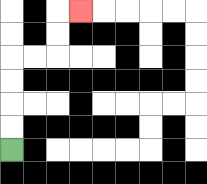{'start': '[0, 6]', 'end': '[3, 0]', 'path_directions': 'U,U,U,U,R,R,U,U,R', 'path_coordinates': '[[0, 6], [0, 5], [0, 4], [0, 3], [0, 2], [1, 2], [2, 2], [2, 1], [2, 0], [3, 0]]'}